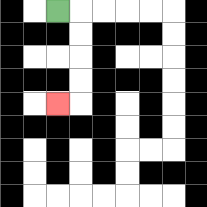{'start': '[2, 0]', 'end': '[2, 4]', 'path_directions': 'R,D,D,D,D,L', 'path_coordinates': '[[2, 0], [3, 0], [3, 1], [3, 2], [3, 3], [3, 4], [2, 4]]'}